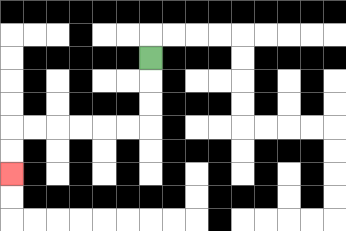{'start': '[6, 2]', 'end': '[0, 7]', 'path_directions': 'D,D,D,L,L,L,L,L,L,D,D', 'path_coordinates': '[[6, 2], [6, 3], [6, 4], [6, 5], [5, 5], [4, 5], [3, 5], [2, 5], [1, 5], [0, 5], [0, 6], [0, 7]]'}